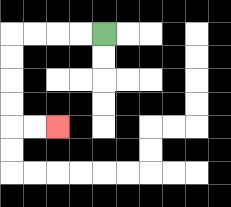{'start': '[4, 1]', 'end': '[2, 5]', 'path_directions': 'L,L,L,L,D,D,D,D,R,R', 'path_coordinates': '[[4, 1], [3, 1], [2, 1], [1, 1], [0, 1], [0, 2], [0, 3], [0, 4], [0, 5], [1, 5], [2, 5]]'}